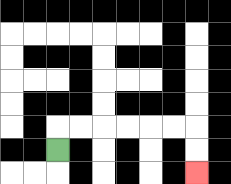{'start': '[2, 6]', 'end': '[8, 7]', 'path_directions': 'U,R,R,R,R,R,R,D,D', 'path_coordinates': '[[2, 6], [2, 5], [3, 5], [4, 5], [5, 5], [6, 5], [7, 5], [8, 5], [8, 6], [8, 7]]'}